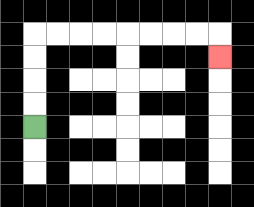{'start': '[1, 5]', 'end': '[9, 2]', 'path_directions': 'U,U,U,U,R,R,R,R,R,R,R,R,D', 'path_coordinates': '[[1, 5], [1, 4], [1, 3], [1, 2], [1, 1], [2, 1], [3, 1], [4, 1], [5, 1], [6, 1], [7, 1], [8, 1], [9, 1], [9, 2]]'}